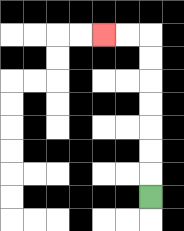{'start': '[6, 8]', 'end': '[4, 1]', 'path_directions': 'U,U,U,U,U,U,U,L,L', 'path_coordinates': '[[6, 8], [6, 7], [6, 6], [6, 5], [6, 4], [6, 3], [6, 2], [6, 1], [5, 1], [4, 1]]'}